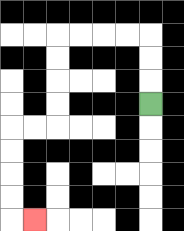{'start': '[6, 4]', 'end': '[1, 9]', 'path_directions': 'U,U,U,L,L,L,L,D,D,D,D,L,L,D,D,D,D,R', 'path_coordinates': '[[6, 4], [6, 3], [6, 2], [6, 1], [5, 1], [4, 1], [3, 1], [2, 1], [2, 2], [2, 3], [2, 4], [2, 5], [1, 5], [0, 5], [0, 6], [0, 7], [0, 8], [0, 9], [1, 9]]'}